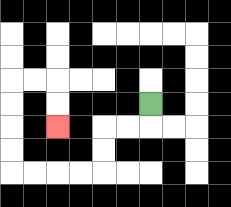{'start': '[6, 4]', 'end': '[2, 5]', 'path_directions': 'D,L,L,D,D,L,L,L,L,U,U,U,U,R,R,D,D', 'path_coordinates': '[[6, 4], [6, 5], [5, 5], [4, 5], [4, 6], [4, 7], [3, 7], [2, 7], [1, 7], [0, 7], [0, 6], [0, 5], [0, 4], [0, 3], [1, 3], [2, 3], [2, 4], [2, 5]]'}